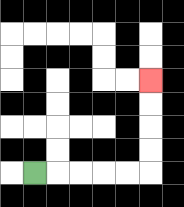{'start': '[1, 7]', 'end': '[6, 3]', 'path_directions': 'R,R,R,R,R,U,U,U,U', 'path_coordinates': '[[1, 7], [2, 7], [3, 7], [4, 7], [5, 7], [6, 7], [6, 6], [6, 5], [6, 4], [6, 3]]'}